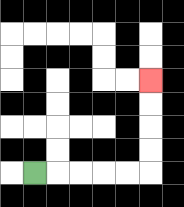{'start': '[1, 7]', 'end': '[6, 3]', 'path_directions': 'R,R,R,R,R,U,U,U,U', 'path_coordinates': '[[1, 7], [2, 7], [3, 7], [4, 7], [5, 7], [6, 7], [6, 6], [6, 5], [6, 4], [6, 3]]'}